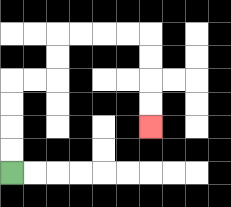{'start': '[0, 7]', 'end': '[6, 5]', 'path_directions': 'U,U,U,U,R,R,U,U,R,R,R,R,D,D,D,D', 'path_coordinates': '[[0, 7], [0, 6], [0, 5], [0, 4], [0, 3], [1, 3], [2, 3], [2, 2], [2, 1], [3, 1], [4, 1], [5, 1], [6, 1], [6, 2], [6, 3], [6, 4], [6, 5]]'}